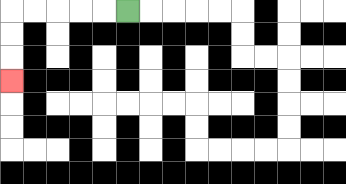{'start': '[5, 0]', 'end': '[0, 3]', 'path_directions': 'L,L,L,L,L,D,D,D', 'path_coordinates': '[[5, 0], [4, 0], [3, 0], [2, 0], [1, 0], [0, 0], [0, 1], [0, 2], [0, 3]]'}